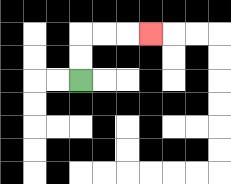{'start': '[3, 3]', 'end': '[6, 1]', 'path_directions': 'U,U,R,R,R', 'path_coordinates': '[[3, 3], [3, 2], [3, 1], [4, 1], [5, 1], [6, 1]]'}